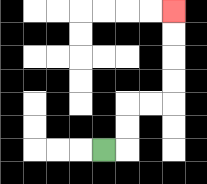{'start': '[4, 6]', 'end': '[7, 0]', 'path_directions': 'R,U,U,R,R,U,U,U,U', 'path_coordinates': '[[4, 6], [5, 6], [5, 5], [5, 4], [6, 4], [7, 4], [7, 3], [7, 2], [7, 1], [7, 0]]'}